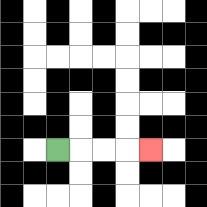{'start': '[2, 6]', 'end': '[6, 6]', 'path_directions': 'R,R,R,R', 'path_coordinates': '[[2, 6], [3, 6], [4, 6], [5, 6], [6, 6]]'}